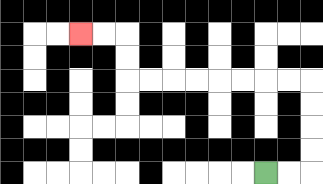{'start': '[11, 7]', 'end': '[3, 1]', 'path_directions': 'R,R,U,U,U,U,L,L,L,L,L,L,L,L,U,U,L,L', 'path_coordinates': '[[11, 7], [12, 7], [13, 7], [13, 6], [13, 5], [13, 4], [13, 3], [12, 3], [11, 3], [10, 3], [9, 3], [8, 3], [7, 3], [6, 3], [5, 3], [5, 2], [5, 1], [4, 1], [3, 1]]'}